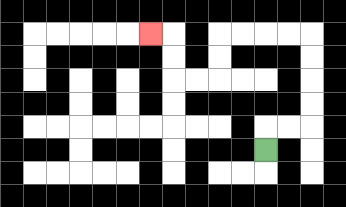{'start': '[11, 6]', 'end': '[6, 1]', 'path_directions': 'U,R,R,U,U,U,U,L,L,L,L,D,D,L,L,U,U,L', 'path_coordinates': '[[11, 6], [11, 5], [12, 5], [13, 5], [13, 4], [13, 3], [13, 2], [13, 1], [12, 1], [11, 1], [10, 1], [9, 1], [9, 2], [9, 3], [8, 3], [7, 3], [7, 2], [7, 1], [6, 1]]'}